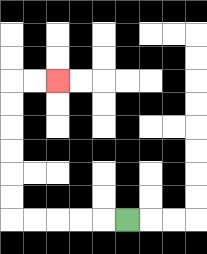{'start': '[5, 9]', 'end': '[2, 3]', 'path_directions': 'L,L,L,L,L,U,U,U,U,U,U,R,R', 'path_coordinates': '[[5, 9], [4, 9], [3, 9], [2, 9], [1, 9], [0, 9], [0, 8], [0, 7], [0, 6], [0, 5], [0, 4], [0, 3], [1, 3], [2, 3]]'}